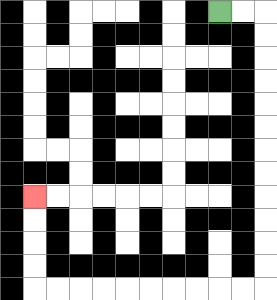{'start': '[9, 0]', 'end': '[1, 8]', 'path_directions': 'R,R,D,D,D,D,D,D,D,D,D,D,D,D,L,L,L,L,L,L,L,L,L,L,U,U,U,U', 'path_coordinates': '[[9, 0], [10, 0], [11, 0], [11, 1], [11, 2], [11, 3], [11, 4], [11, 5], [11, 6], [11, 7], [11, 8], [11, 9], [11, 10], [11, 11], [11, 12], [10, 12], [9, 12], [8, 12], [7, 12], [6, 12], [5, 12], [4, 12], [3, 12], [2, 12], [1, 12], [1, 11], [1, 10], [1, 9], [1, 8]]'}